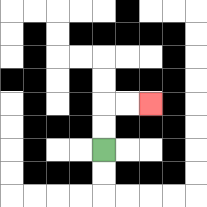{'start': '[4, 6]', 'end': '[6, 4]', 'path_directions': 'U,U,R,R', 'path_coordinates': '[[4, 6], [4, 5], [4, 4], [5, 4], [6, 4]]'}